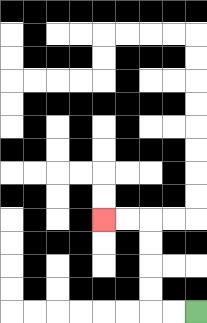{'start': '[8, 13]', 'end': '[4, 9]', 'path_directions': 'L,L,U,U,U,U,L,L', 'path_coordinates': '[[8, 13], [7, 13], [6, 13], [6, 12], [6, 11], [6, 10], [6, 9], [5, 9], [4, 9]]'}